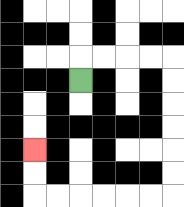{'start': '[3, 3]', 'end': '[1, 6]', 'path_directions': 'U,R,R,R,R,D,D,D,D,D,D,L,L,L,L,L,L,U,U', 'path_coordinates': '[[3, 3], [3, 2], [4, 2], [5, 2], [6, 2], [7, 2], [7, 3], [7, 4], [7, 5], [7, 6], [7, 7], [7, 8], [6, 8], [5, 8], [4, 8], [3, 8], [2, 8], [1, 8], [1, 7], [1, 6]]'}